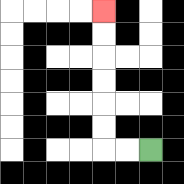{'start': '[6, 6]', 'end': '[4, 0]', 'path_directions': 'L,L,U,U,U,U,U,U', 'path_coordinates': '[[6, 6], [5, 6], [4, 6], [4, 5], [4, 4], [4, 3], [4, 2], [4, 1], [4, 0]]'}